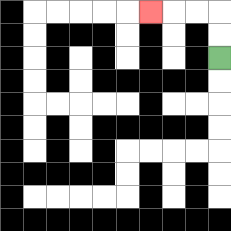{'start': '[9, 2]', 'end': '[6, 0]', 'path_directions': 'U,U,L,L,L', 'path_coordinates': '[[9, 2], [9, 1], [9, 0], [8, 0], [7, 0], [6, 0]]'}